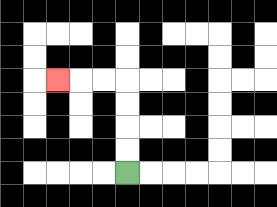{'start': '[5, 7]', 'end': '[2, 3]', 'path_directions': 'U,U,U,U,L,L,L', 'path_coordinates': '[[5, 7], [5, 6], [5, 5], [5, 4], [5, 3], [4, 3], [3, 3], [2, 3]]'}